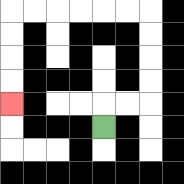{'start': '[4, 5]', 'end': '[0, 4]', 'path_directions': 'U,R,R,U,U,U,U,L,L,L,L,L,L,D,D,D,D', 'path_coordinates': '[[4, 5], [4, 4], [5, 4], [6, 4], [6, 3], [6, 2], [6, 1], [6, 0], [5, 0], [4, 0], [3, 0], [2, 0], [1, 0], [0, 0], [0, 1], [0, 2], [0, 3], [0, 4]]'}